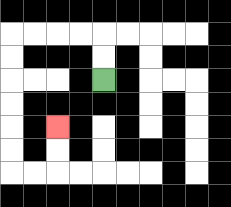{'start': '[4, 3]', 'end': '[2, 5]', 'path_directions': 'U,U,L,L,L,L,D,D,D,D,D,D,R,R,U,U', 'path_coordinates': '[[4, 3], [4, 2], [4, 1], [3, 1], [2, 1], [1, 1], [0, 1], [0, 2], [0, 3], [0, 4], [0, 5], [0, 6], [0, 7], [1, 7], [2, 7], [2, 6], [2, 5]]'}